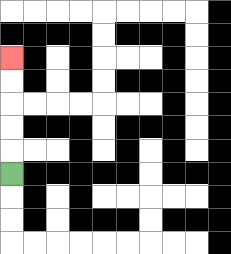{'start': '[0, 7]', 'end': '[0, 2]', 'path_directions': 'U,U,U,U,U', 'path_coordinates': '[[0, 7], [0, 6], [0, 5], [0, 4], [0, 3], [0, 2]]'}